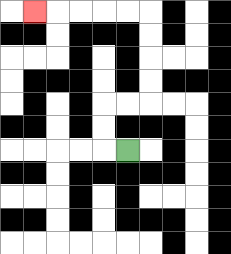{'start': '[5, 6]', 'end': '[1, 0]', 'path_directions': 'L,U,U,R,R,U,U,U,U,L,L,L,L,L', 'path_coordinates': '[[5, 6], [4, 6], [4, 5], [4, 4], [5, 4], [6, 4], [6, 3], [6, 2], [6, 1], [6, 0], [5, 0], [4, 0], [3, 0], [2, 0], [1, 0]]'}